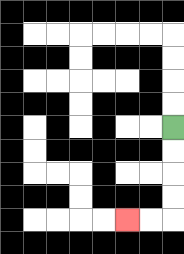{'start': '[7, 5]', 'end': '[5, 9]', 'path_directions': 'D,D,D,D,L,L', 'path_coordinates': '[[7, 5], [7, 6], [7, 7], [7, 8], [7, 9], [6, 9], [5, 9]]'}